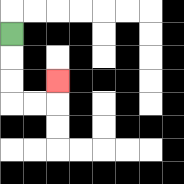{'start': '[0, 1]', 'end': '[2, 3]', 'path_directions': 'D,D,D,R,R,U', 'path_coordinates': '[[0, 1], [0, 2], [0, 3], [0, 4], [1, 4], [2, 4], [2, 3]]'}